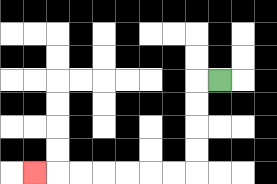{'start': '[9, 3]', 'end': '[1, 7]', 'path_directions': 'L,D,D,D,D,L,L,L,L,L,L,L', 'path_coordinates': '[[9, 3], [8, 3], [8, 4], [8, 5], [8, 6], [8, 7], [7, 7], [6, 7], [5, 7], [4, 7], [3, 7], [2, 7], [1, 7]]'}